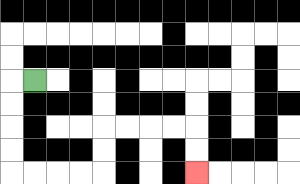{'start': '[1, 3]', 'end': '[8, 7]', 'path_directions': 'L,D,D,D,D,R,R,R,R,U,U,R,R,R,R,D,D', 'path_coordinates': '[[1, 3], [0, 3], [0, 4], [0, 5], [0, 6], [0, 7], [1, 7], [2, 7], [3, 7], [4, 7], [4, 6], [4, 5], [5, 5], [6, 5], [7, 5], [8, 5], [8, 6], [8, 7]]'}